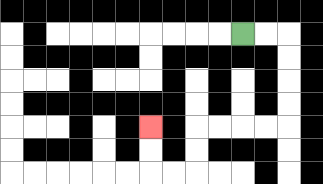{'start': '[10, 1]', 'end': '[6, 5]', 'path_directions': 'R,R,D,D,D,D,L,L,L,L,D,D,L,L,U,U', 'path_coordinates': '[[10, 1], [11, 1], [12, 1], [12, 2], [12, 3], [12, 4], [12, 5], [11, 5], [10, 5], [9, 5], [8, 5], [8, 6], [8, 7], [7, 7], [6, 7], [6, 6], [6, 5]]'}